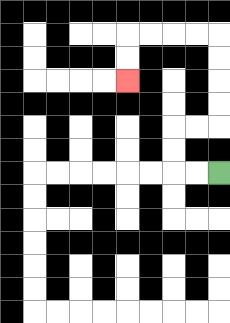{'start': '[9, 7]', 'end': '[5, 3]', 'path_directions': 'L,L,U,U,R,R,U,U,U,U,L,L,L,L,D,D', 'path_coordinates': '[[9, 7], [8, 7], [7, 7], [7, 6], [7, 5], [8, 5], [9, 5], [9, 4], [9, 3], [9, 2], [9, 1], [8, 1], [7, 1], [6, 1], [5, 1], [5, 2], [5, 3]]'}